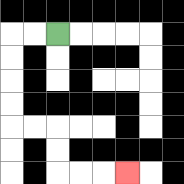{'start': '[2, 1]', 'end': '[5, 7]', 'path_directions': 'L,L,D,D,D,D,R,R,D,D,R,R,R', 'path_coordinates': '[[2, 1], [1, 1], [0, 1], [0, 2], [0, 3], [0, 4], [0, 5], [1, 5], [2, 5], [2, 6], [2, 7], [3, 7], [4, 7], [5, 7]]'}